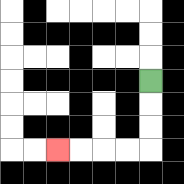{'start': '[6, 3]', 'end': '[2, 6]', 'path_directions': 'D,D,D,L,L,L,L', 'path_coordinates': '[[6, 3], [6, 4], [6, 5], [6, 6], [5, 6], [4, 6], [3, 6], [2, 6]]'}